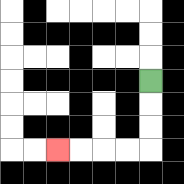{'start': '[6, 3]', 'end': '[2, 6]', 'path_directions': 'D,D,D,L,L,L,L', 'path_coordinates': '[[6, 3], [6, 4], [6, 5], [6, 6], [5, 6], [4, 6], [3, 6], [2, 6]]'}